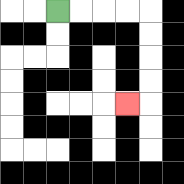{'start': '[2, 0]', 'end': '[5, 4]', 'path_directions': 'R,R,R,R,D,D,D,D,L', 'path_coordinates': '[[2, 0], [3, 0], [4, 0], [5, 0], [6, 0], [6, 1], [6, 2], [6, 3], [6, 4], [5, 4]]'}